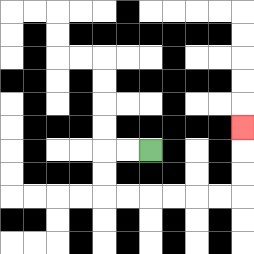{'start': '[6, 6]', 'end': '[10, 5]', 'path_directions': 'L,L,D,D,R,R,R,R,R,R,U,U,U', 'path_coordinates': '[[6, 6], [5, 6], [4, 6], [4, 7], [4, 8], [5, 8], [6, 8], [7, 8], [8, 8], [9, 8], [10, 8], [10, 7], [10, 6], [10, 5]]'}